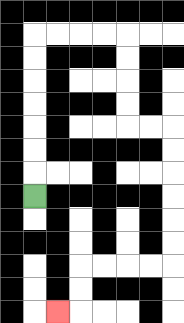{'start': '[1, 8]', 'end': '[2, 13]', 'path_directions': 'U,U,U,U,U,U,U,R,R,R,R,D,D,D,D,R,R,D,D,D,D,D,D,L,L,L,L,D,D,L', 'path_coordinates': '[[1, 8], [1, 7], [1, 6], [1, 5], [1, 4], [1, 3], [1, 2], [1, 1], [2, 1], [3, 1], [4, 1], [5, 1], [5, 2], [5, 3], [5, 4], [5, 5], [6, 5], [7, 5], [7, 6], [7, 7], [7, 8], [7, 9], [7, 10], [7, 11], [6, 11], [5, 11], [4, 11], [3, 11], [3, 12], [3, 13], [2, 13]]'}